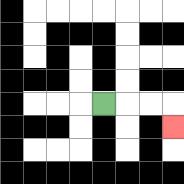{'start': '[4, 4]', 'end': '[7, 5]', 'path_directions': 'R,R,R,D', 'path_coordinates': '[[4, 4], [5, 4], [6, 4], [7, 4], [7, 5]]'}